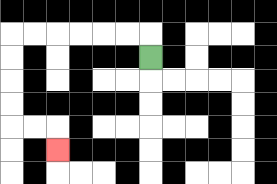{'start': '[6, 2]', 'end': '[2, 6]', 'path_directions': 'U,L,L,L,L,L,L,D,D,D,D,R,R,D', 'path_coordinates': '[[6, 2], [6, 1], [5, 1], [4, 1], [3, 1], [2, 1], [1, 1], [0, 1], [0, 2], [0, 3], [0, 4], [0, 5], [1, 5], [2, 5], [2, 6]]'}